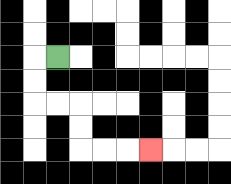{'start': '[2, 2]', 'end': '[6, 6]', 'path_directions': 'L,D,D,R,R,D,D,R,R,R', 'path_coordinates': '[[2, 2], [1, 2], [1, 3], [1, 4], [2, 4], [3, 4], [3, 5], [3, 6], [4, 6], [5, 6], [6, 6]]'}